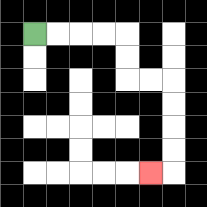{'start': '[1, 1]', 'end': '[6, 7]', 'path_directions': 'R,R,R,R,D,D,R,R,D,D,D,D,L', 'path_coordinates': '[[1, 1], [2, 1], [3, 1], [4, 1], [5, 1], [5, 2], [5, 3], [6, 3], [7, 3], [7, 4], [7, 5], [7, 6], [7, 7], [6, 7]]'}